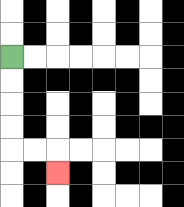{'start': '[0, 2]', 'end': '[2, 7]', 'path_directions': 'D,D,D,D,R,R,D', 'path_coordinates': '[[0, 2], [0, 3], [0, 4], [0, 5], [0, 6], [1, 6], [2, 6], [2, 7]]'}